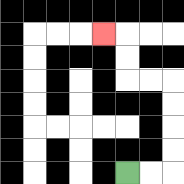{'start': '[5, 7]', 'end': '[4, 1]', 'path_directions': 'R,R,U,U,U,U,L,L,U,U,L', 'path_coordinates': '[[5, 7], [6, 7], [7, 7], [7, 6], [7, 5], [7, 4], [7, 3], [6, 3], [5, 3], [5, 2], [5, 1], [4, 1]]'}